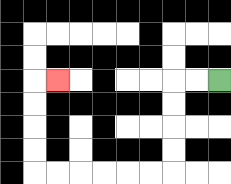{'start': '[9, 3]', 'end': '[2, 3]', 'path_directions': 'L,L,D,D,D,D,L,L,L,L,L,L,U,U,U,U,R', 'path_coordinates': '[[9, 3], [8, 3], [7, 3], [7, 4], [7, 5], [7, 6], [7, 7], [6, 7], [5, 7], [4, 7], [3, 7], [2, 7], [1, 7], [1, 6], [1, 5], [1, 4], [1, 3], [2, 3]]'}